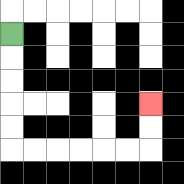{'start': '[0, 1]', 'end': '[6, 4]', 'path_directions': 'D,D,D,D,D,R,R,R,R,R,R,U,U', 'path_coordinates': '[[0, 1], [0, 2], [0, 3], [0, 4], [0, 5], [0, 6], [1, 6], [2, 6], [3, 6], [4, 6], [5, 6], [6, 6], [6, 5], [6, 4]]'}